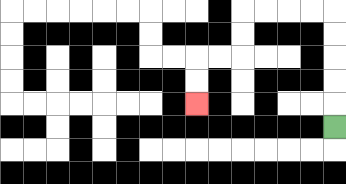{'start': '[14, 5]', 'end': '[8, 4]', 'path_directions': 'U,U,U,U,U,L,L,L,L,D,D,L,L,D,D', 'path_coordinates': '[[14, 5], [14, 4], [14, 3], [14, 2], [14, 1], [14, 0], [13, 0], [12, 0], [11, 0], [10, 0], [10, 1], [10, 2], [9, 2], [8, 2], [8, 3], [8, 4]]'}